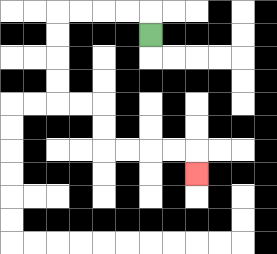{'start': '[6, 1]', 'end': '[8, 7]', 'path_directions': 'U,L,L,L,L,D,D,D,D,R,R,D,D,R,R,R,R,D', 'path_coordinates': '[[6, 1], [6, 0], [5, 0], [4, 0], [3, 0], [2, 0], [2, 1], [2, 2], [2, 3], [2, 4], [3, 4], [4, 4], [4, 5], [4, 6], [5, 6], [6, 6], [7, 6], [8, 6], [8, 7]]'}